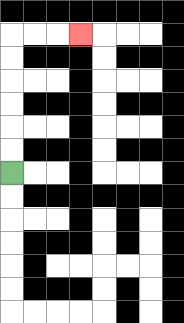{'start': '[0, 7]', 'end': '[3, 1]', 'path_directions': 'U,U,U,U,U,U,R,R,R', 'path_coordinates': '[[0, 7], [0, 6], [0, 5], [0, 4], [0, 3], [0, 2], [0, 1], [1, 1], [2, 1], [3, 1]]'}